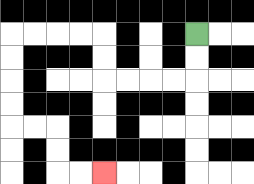{'start': '[8, 1]', 'end': '[4, 7]', 'path_directions': 'D,D,L,L,L,L,U,U,L,L,L,L,D,D,D,D,R,R,D,D,R,R', 'path_coordinates': '[[8, 1], [8, 2], [8, 3], [7, 3], [6, 3], [5, 3], [4, 3], [4, 2], [4, 1], [3, 1], [2, 1], [1, 1], [0, 1], [0, 2], [0, 3], [0, 4], [0, 5], [1, 5], [2, 5], [2, 6], [2, 7], [3, 7], [4, 7]]'}